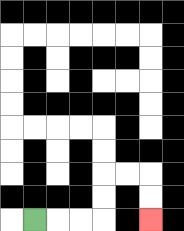{'start': '[1, 9]', 'end': '[6, 9]', 'path_directions': 'R,R,R,U,U,R,R,D,D', 'path_coordinates': '[[1, 9], [2, 9], [3, 9], [4, 9], [4, 8], [4, 7], [5, 7], [6, 7], [6, 8], [6, 9]]'}